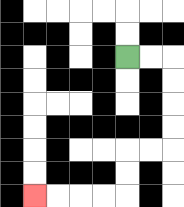{'start': '[5, 2]', 'end': '[1, 8]', 'path_directions': 'R,R,D,D,D,D,L,L,D,D,L,L,L,L', 'path_coordinates': '[[5, 2], [6, 2], [7, 2], [7, 3], [7, 4], [7, 5], [7, 6], [6, 6], [5, 6], [5, 7], [5, 8], [4, 8], [3, 8], [2, 8], [1, 8]]'}